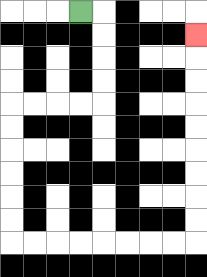{'start': '[3, 0]', 'end': '[8, 1]', 'path_directions': 'R,D,D,D,D,L,L,L,L,D,D,D,D,D,D,R,R,R,R,R,R,R,R,U,U,U,U,U,U,U,U,U', 'path_coordinates': '[[3, 0], [4, 0], [4, 1], [4, 2], [4, 3], [4, 4], [3, 4], [2, 4], [1, 4], [0, 4], [0, 5], [0, 6], [0, 7], [0, 8], [0, 9], [0, 10], [1, 10], [2, 10], [3, 10], [4, 10], [5, 10], [6, 10], [7, 10], [8, 10], [8, 9], [8, 8], [8, 7], [8, 6], [8, 5], [8, 4], [8, 3], [8, 2], [8, 1]]'}